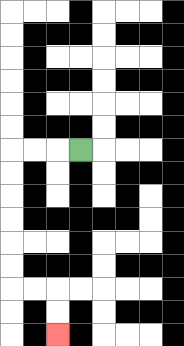{'start': '[3, 6]', 'end': '[2, 14]', 'path_directions': 'L,L,L,D,D,D,D,D,D,R,R,D,D', 'path_coordinates': '[[3, 6], [2, 6], [1, 6], [0, 6], [0, 7], [0, 8], [0, 9], [0, 10], [0, 11], [0, 12], [1, 12], [2, 12], [2, 13], [2, 14]]'}